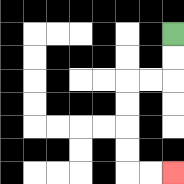{'start': '[7, 1]', 'end': '[7, 7]', 'path_directions': 'D,D,L,L,D,D,D,D,R,R', 'path_coordinates': '[[7, 1], [7, 2], [7, 3], [6, 3], [5, 3], [5, 4], [5, 5], [5, 6], [5, 7], [6, 7], [7, 7]]'}